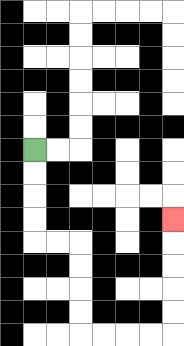{'start': '[1, 6]', 'end': '[7, 9]', 'path_directions': 'D,D,D,D,R,R,D,D,D,D,R,R,R,R,U,U,U,U,U', 'path_coordinates': '[[1, 6], [1, 7], [1, 8], [1, 9], [1, 10], [2, 10], [3, 10], [3, 11], [3, 12], [3, 13], [3, 14], [4, 14], [5, 14], [6, 14], [7, 14], [7, 13], [7, 12], [7, 11], [7, 10], [7, 9]]'}